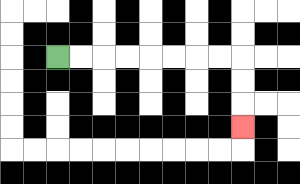{'start': '[2, 2]', 'end': '[10, 5]', 'path_directions': 'R,R,R,R,R,R,R,R,D,D,D', 'path_coordinates': '[[2, 2], [3, 2], [4, 2], [5, 2], [6, 2], [7, 2], [8, 2], [9, 2], [10, 2], [10, 3], [10, 4], [10, 5]]'}